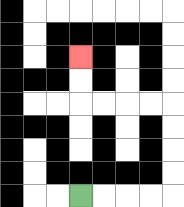{'start': '[3, 8]', 'end': '[3, 2]', 'path_directions': 'R,R,R,R,U,U,U,U,L,L,L,L,U,U', 'path_coordinates': '[[3, 8], [4, 8], [5, 8], [6, 8], [7, 8], [7, 7], [7, 6], [7, 5], [7, 4], [6, 4], [5, 4], [4, 4], [3, 4], [3, 3], [3, 2]]'}